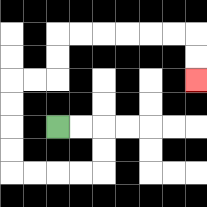{'start': '[2, 5]', 'end': '[8, 3]', 'path_directions': 'R,R,D,D,L,L,L,L,U,U,U,U,R,R,U,U,R,R,R,R,R,R,D,D', 'path_coordinates': '[[2, 5], [3, 5], [4, 5], [4, 6], [4, 7], [3, 7], [2, 7], [1, 7], [0, 7], [0, 6], [0, 5], [0, 4], [0, 3], [1, 3], [2, 3], [2, 2], [2, 1], [3, 1], [4, 1], [5, 1], [6, 1], [7, 1], [8, 1], [8, 2], [8, 3]]'}